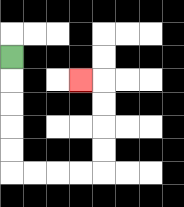{'start': '[0, 2]', 'end': '[3, 3]', 'path_directions': 'D,D,D,D,D,R,R,R,R,U,U,U,U,L', 'path_coordinates': '[[0, 2], [0, 3], [0, 4], [0, 5], [0, 6], [0, 7], [1, 7], [2, 7], [3, 7], [4, 7], [4, 6], [4, 5], [4, 4], [4, 3], [3, 3]]'}